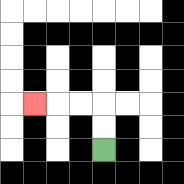{'start': '[4, 6]', 'end': '[1, 4]', 'path_directions': 'U,U,L,L,L', 'path_coordinates': '[[4, 6], [4, 5], [4, 4], [3, 4], [2, 4], [1, 4]]'}